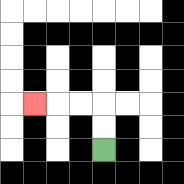{'start': '[4, 6]', 'end': '[1, 4]', 'path_directions': 'U,U,L,L,L', 'path_coordinates': '[[4, 6], [4, 5], [4, 4], [3, 4], [2, 4], [1, 4]]'}